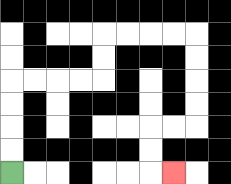{'start': '[0, 7]', 'end': '[7, 7]', 'path_directions': 'U,U,U,U,R,R,R,R,U,U,R,R,R,R,D,D,D,D,L,L,D,D,R', 'path_coordinates': '[[0, 7], [0, 6], [0, 5], [0, 4], [0, 3], [1, 3], [2, 3], [3, 3], [4, 3], [4, 2], [4, 1], [5, 1], [6, 1], [7, 1], [8, 1], [8, 2], [8, 3], [8, 4], [8, 5], [7, 5], [6, 5], [6, 6], [6, 7], [7, 7]]'}